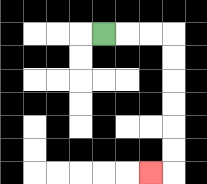{'start': '[4, 1]', 'end': '[6, 7]', 'path_directions': 'R,R,R,D,D,D,D,D,D,L', 'path_coordinates': '[[4, 1], [5, 1], [6, 1], [7, 1], [7, 2], [7, 3], [7, 4], [7, 5], [7, 6], [7, 7], [6, 7]]'}